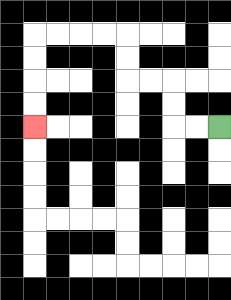{'start': '[9, 5]', 'end': '[1, 5]', 'path_directions': 'L,L,U,U,L,L,U,U,L,L,L,L,D,D,D,D', 'path_coordinates': '[[9, 5], [8, 5], [7, 5], [7, 4], [7, 3], [6, 3], [5, 3], [5, 2], [5, 1], [4, 1], [3, 1], [2, 1], [1, 1], [1, 2], [1, 3], [1, 4], [1, 5]]'}